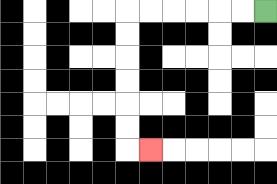{'start': '[11, 0]', 'end': '[6, 6]', 'path_directions': 'L,L,L,L,L,L,D,D,D,D,D,D,R', 'path_coordinates': '[[11, 0], [10, 0], [9, 0], [8, 0], [7, 0], [6, 0], [5, 0], [5, 1], [5, 2], [5, 3], [5, 4], [5, 5], [5, 6], [6, 6]]'}